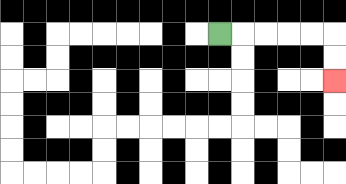{'start': '[9, 1]', 'end': '[14, 3]', 'path_directions': 'R,R,R,R,R,D,D', 'path_coordinates': '[[9, 1], [10, 1], [11, 1], [12, 1], [13, 1], [14, 1], [14, 2], [14, 3]]'}